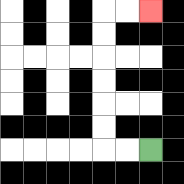{'start': '[6, 6]', 'end': '[6, 0]', 'path_directions': 'L,L,U,U,U,U,U,U,R,R', 'path_coordinates': '[[6, 6], [5, 6], [4, 6], [4, 5], [4, 4], [4, 3], [4, 2], [4, 1], [4, 0], [5, 0], [6, 0]]'}